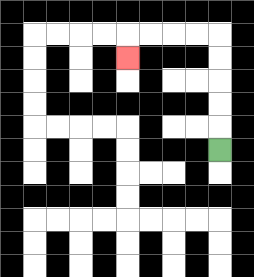{'start': '[9, 6]', 'end': '[5, 2]', 'path_directions': 'U,U,U,U,U,L,L,L,L,D', 'path_coordinates': '[[9, 6], [9, 5], [9, 4], [9, 3], [9, 2], [9, 1], [8, 1], [7, 1], [6, 1], [5, 1], [5, 2]]'}